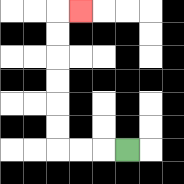{'start': '[5, 6]', 'end': '[3, 0]', 'path_directions': 'L,L,L,U,U,U,U,U,U,R', 'path_coordinates': '[[5, 6], [4, 6], [3, 6], [2, 6], [2, 5], [2, 4], [2, 3], [2, 2], [2, 1], [2, 0], [3, 0]]'}